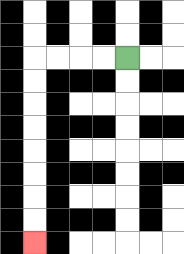{'start': '[5, 2]', 'end': '[1, 10]', 'path_directions': 'L,L,L,L,D,D,D,D,D,D,D,D', 'path_coordinates': '[[5, 2], [4, 2], [3, 2], [2, 2], [1, 2], [1, 3], [1, 4], [1, 5], [1, 6], [1, 7], [1, 8], [1, 9], [1, 10]]'}